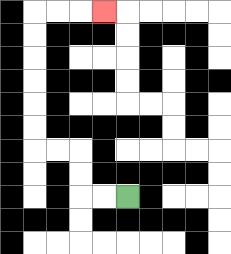{'start': '[5, 8]', 'end': '[4, 0]', 'path_directions': 'L,L,U,U,L,L,U,U,U,U,U,U,R,R,R', 'path_coordinates': '[[5, 8], [4, 8], [3, 8], [3, 7], [3, 6], [2, 6], [1, 6], [1, 5], [1, 4], [1, 3], [1, 2], [1, 1], [1, 0], [2, 0], [3, 0], [4, 0]]'}